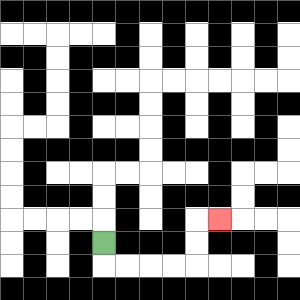{'start': '[4, 10]', 'end': '[9, 9]', 'path_directions': 'D,R,R,R,R,U,U,R', 'path_coordinates': '[[4, 10], [4, 11], [5, 11], [6, 11], [7, 11], [8, 11], [8, 10], [8, 9], [9, 9]]'}